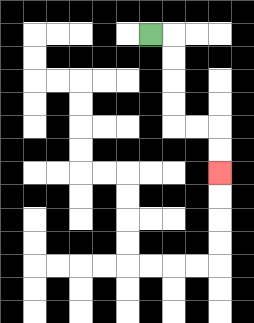{'start': '[6, 1]', 'end': '[9, 7]', 'path_directions': 'R,D,D,D,D,R,R,D,D', 'path_coordinates': '[[6, 1], [7, 1], [7, 2], [7, 3], [7, 4], [7, 5], [8, 5], [9, 5], [9, 6], [9, 7]]'}